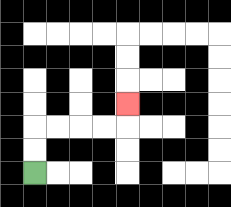{'start': '[1, 7]', 'end': '[5, 4]', 'path_directions': 'U,U,R,R,R,R,U', 'path_coordinates': '[[1, 7], [1, 6], [1, 5], [2, 5], [3, 5], [4, 5], [5, 5], [5, 4]]'}